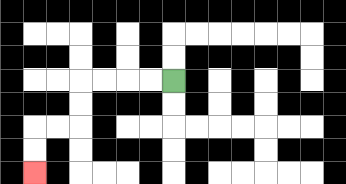{'start': '[7, 3]', 'end': '[1, 7]', 'path_directions': 'L,L,L,L,D,D,L,L,D,D', 'path_coordinates': '[[7, 3], [6, 3], [5, 3], [4, 3], [3, 3], [3, 4], [3, 5], [2, 5], [1, 5], [1, 6], [1, 7]]'}